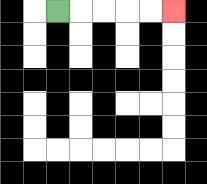{'start': '[2, 0]', 'end': '[7, 0]', 'path_directions': 'R,R,R,R,R', 'path_coordinates': '[[2, 0], [3, 0], [4, 0], [5, 0], [6, 0], [7, 0]]'}